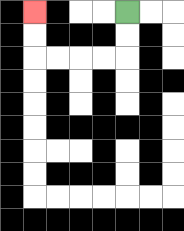{'start': '[5, 0]', 'end': '[1, 0]', 'path_directions': 'D,D,L,L,L,L,U,U', 'path_coordinates': '[[5, 0], [5, 1], [5, 2], [4, 2], [3, 2], [2, 2], [1, 2], [1, 1], [1, 0]]'}